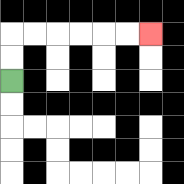{'start': '[0, 3]', 'end': '[6, 1]', 'path_directions': 'U,U,R,R,R,R,R,R', 'path_coordinates': '[[0, 3], [0, 2], [0, 1], [1, 1], [2, 1], [3, 1], [4, 1], [5, 1], [6, 1]]'}